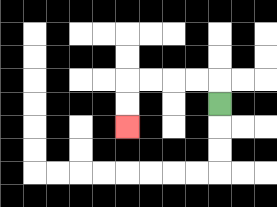{'start': '[9, 4]', 'end': '[5, 5]', 'path_directions': 'U,L,L,L,L,D,D', 'path_coordinates': '[[9, 4], [9, 3], [8, 3], [7, 3], [6, 3], [5, 3], [5, 4], [5, 5]]'}